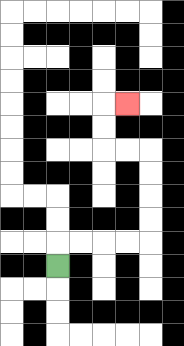{'start': '[2, 11]', 'end': '[5, 4]', 'path_directions': 'U,R,R,R,R,U,U,U,U,L,L,U,U,R', 'path_coordinates': '[[2, 11], [2, 10], [3, 10], [4, 10], [5, 10], [6, 10], [6, 9], [6, 8], [6, 7], [6, 6], [5, 6], [4, 6], [4, 5], [4, 4], [5, 4]]'}